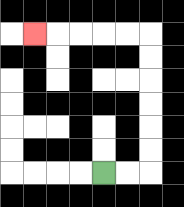{'start': '[4, 7]', 'end': '[1, 1]', 'path_directions': 'R,R,U,U,U,U,U,U,L,L,L,L,L', 'path_coordinates': '[[4, 7], [5, 7], [6, 7], [6, 6], [6, 5], [6, 4], [6, 3], [6, 2], [6, 1], [5, 1], [4, 1], [3, 1], [2, 1], [1, 1]]'}